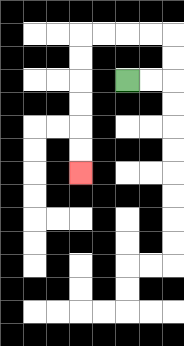{'start': '[5, 3]', 'end': '[3, 7]', 'path_directions': 'R,R,U,U,L,L,L,L,D,D,D,D,D,D', 'path_coordinates': '[[5, 3], [6, 3], [7, 3], [7, 2], [7, 1], [6, 1], [5, 1], [4, 1], [3, 1], [3, 2], [3, 3], [3, 4], [3, 5], [3, 6], [3, 7]]'}